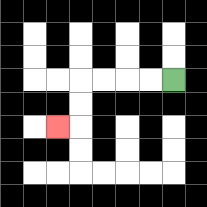{'start': '[7, 3]', 'end': '[2, 5]', 'path_directions': 'L,L,L,L,D,D,L', 'path_coordinates': '[[7, 3], [6, 3], [5, 3], [4, 3], [3, 3], [3, 4], [3, 5], [2, 5]]'}